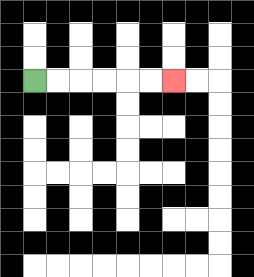{'start': '[1, 3]', 'end': '[7, 3]', 'path_directions': 'R,R,R,R,R,R', 'path_coordinates': '[[1, 3], [2, 3], [3, 3], [4, 3], [5, 3], [6, 3], [7, 3]]'}